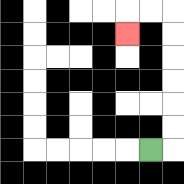{'start': '[6, 6]', 'end': '[5, 1]', 'path_directions': 'R,U,U,U,U,U,U,L,L,D', 'path_coordinates': '[[6, 6], [7, 6], [7, 5], [7, 4], [7, 3], [7, 2], [7, 1], [7, 0], [6, 0], [5, 0], [5, 1]]'}